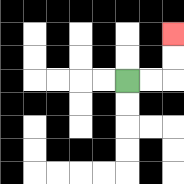{'start': '[5, 3]', 'end': '[7, 1]', 'path_directions': 'R,R,U,U', 'path_coordinates': '[[5, 3], [6, 3], [7, 3], [7, 2], [7, 1]]'}